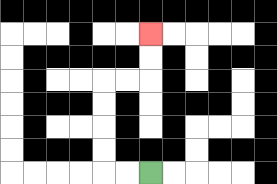{'start': '[6, 7]', 'end': '[6, 1]', 'path_directions': 'L,L,U,U,U,U,R,R,U,U', 'path_coordinates': '[[6, 7], [5, 7], [4, 7], [4, 6], [4, 5], [4, 4], [4, 3], [5, 3], [6, 3], [6, 2], [6, 1]]'}